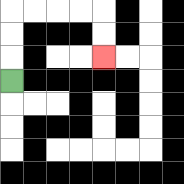{'start': '[0, 3]', 'end': '[4, 2]', 'path_directions': 'U,U,U,R,R,R,R,D,D', 'path_coordinates': '[[0, 3], [0, 2], [0, 1], [0, 0], [1, 0], [2, 0], [3, 0], [4, 0], [4, 1], [4, 2]]'}